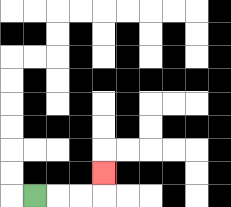{'start': '[1, 8]', 'end': '[4, 7]', 'path_directions': 'R,R,R,U', 'path_coordinates': '[[1, 8], [2, 8], [3, 8], [4, 8], [4, 7]]'}